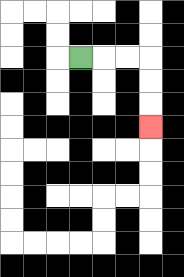{'start': '[3, 2]', 'end': '[6, 5]', 'path_directions': 'R,R,R,D,D,D', 'path_coordinates': '[[3, 2], [4, 2], [5, 2], [6, 2], [6, 3], [6, 4], [6, 5]]'}